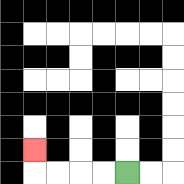{'start': '[5, 7]', 'end': '[1, 6]', 'path_directions': 'L,L,L,L,U', 'path_coordinates': '[[5, 7], [4, 7], [3, 7], [2, 7], [1, 7], [1, 6]]'}